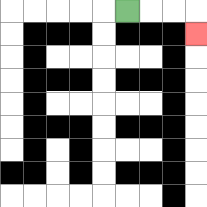{'start': '[5, 0]', 'end': '[8, 1]', 'path_directions': 'R,R,R,D', 'path_coordinates': '[[5, 0], [6, 0], [7, 0], [8, 0], [8, 1]]'}